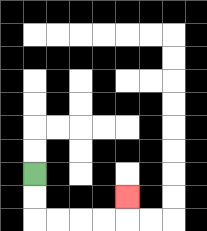{'start': '[1, 7]', 'end': '[5, 8]', 'path_directions': 'D,D,R,R,R,R,U', 'path_coordinates': '[[1, 7], [1, 8], [1, 9], [2, 9], [3, 9], [4, 9], [5, 9], [5, 8]]'}